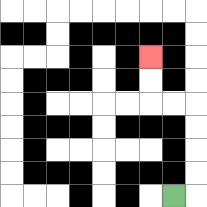{'start': '[7, 8]', 'end': '[6, 2]', 'path_directions': 'R,U,U,U,U,L,L,U,U', 'path_coordinates': '[[7, 8], [8, 8], [8, 7], [8, 6], [8, 5], [8, 4], [7, 4], [6, 4], [6, 3], [6, 2]]'}